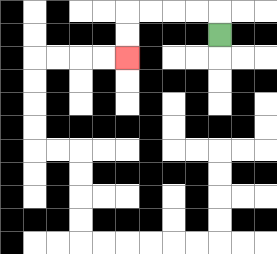{'start': '[9, 1]', 'end': '[5, 2]', 'path_directions': 'U,L,L,L,L,D,D', 'path_coordinates': '[[9, 1], [9, 0], [8, 0], [7, 0], [6, 0], [5, 0], [5, 1], [5, 2]]'}